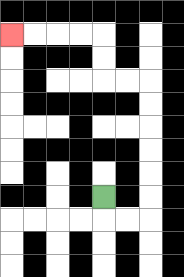{'start': '[4, 8]', 'end': '[0, 1]', 'path_directions': 'D,R,R,U,U,U,U,U,U,L,L,U,U,L,L,L,L', 'path_coordinates': '[[4, 8], [4, 9], [5, 9], [6, 9], [6, 8], [6, 7], [6, 6], [6, 5], [6, 4], [6, 3], [5, 3], [4, 3], [4, 2], [4, 1], [3, 1], [2, 1], [1, 1], [0, 1]]'}